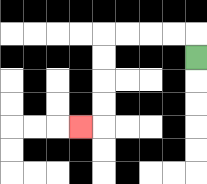{'start': '[8, 2]', 'end': '[3, 5]', 'path_directions': 'U,L,L,L,L,D,D,D,D,L', 'path_coordinates': '[[8, 2], [8, 1], [7, 1], [6, 1], [5, 1], [4, 1], [4, 2], [4, 3], [4, 4], [4, 5], [3, 5]]'}